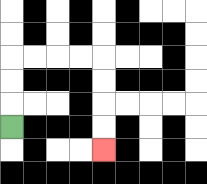{'start': '[0, 5]', 'end': '[4, 6]', 'path_directions': 'U,U,U,R,R,R,R,D,D,D,D', 'path_coordinates': '[[0, 5], [0, 4], [0, 3], [0, 2], [1, 2], [2, 2], [3, 2], [4, 2], [4, 3], [4, 4], [4, 5], [4, 6]]'}